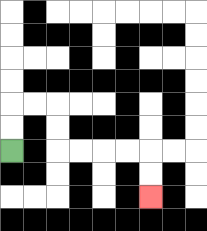{'start': '[0, 6]', 'end': '[6, 8]', 'path_directions': 'U,U,R,R,D,D,R,R,R,R,D,D', 'path_coordinates': '[[0, 6], [0, 5], [0, 4], [1, 4], [2, 4], [2, 5], [2, 6], [3, 6], [4, 6], [5, 6], [6, 6], [6, 7], [6, 8]]'}